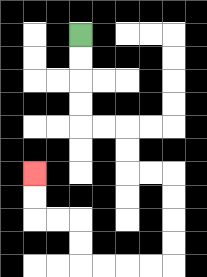{'start': '[3, 1]', 'end': '[1, 7]', 'path_directions': 'D,D,D,D,R,R,D,D,R,R,D,D,D,D,L,L,L,L,U,U,L,L,U,U', 'path_coordinates': '[[3, 1], [3, 2], [3, 3], [3, 4], [3, 5], [4, 5], [5, 5], [5, 6], [5, 7], [6, 7], [7, 7], [7, 8], [7, 9], [7, 10], [7, 11], [6, 11], [5, 11], [4, 11], [3, 11], [3, 10], [3, 9], [2, 9], [1, 9], [1, 8], [1, 7]]'}